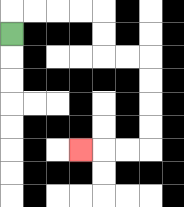{'start': '[0, 1]', 'end': '[3, 6]', 'path_directions': 'U,R,R,R,R,D,D,R,R,D,D,D,D,L,L,L', 'path_coordinates': '[[0, 1], [0, 0], [1, 0], [2, 0], [3, 0], [4, 0], [4, 1], [4, 2], [5, 2], [6, 2], [6, 3], [6, 4], [6, 5], [6, 6], [5, 6], [4, 6], [3, 6]]'}